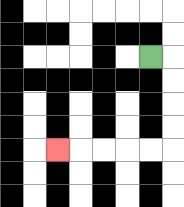{'start': '[6, 2]', 'end': '[2, 6]', 'path_directions': 'R,D,D,D,D,L,L,L,L,L', 'path_coordinates': '[[6, 2], [7, 2], [7, 3], [7, 4], [7, 5], [7, 6], [6, 6], [5, 6], [4, 6], [3, 6], [2, 6]]'}